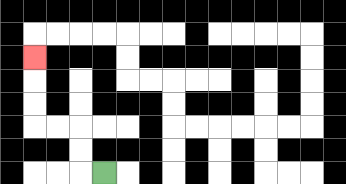{'start': '[4, 7]', 'end': '[1, 2]', 'path_directions': 'L,U,U,L,L,U,U,U', 'path_coordinates': '[[4, 7], [3, 7], [3, 6], [3, 5], [2, 5], [1, 5], [1, 4], [1, 3], [1, 2]]'}